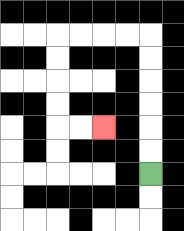{'start': '[6, 7]', 'end': '[4, 5]', 'path_directions': 'U,U,U,U,U,U,L,L,L,L,D,D,D,D,R,R', 'path_coordinates': '[[6, 7], [6, 6], [6, 5], [6, 4], [6, 3], [6, 2], [6, 1], [5, 1], [4, 1], [3, 1], [2, 1], [2, 2], [2, 3], [2, 4], [2, 5], [3, 5], [4, 5]]'}